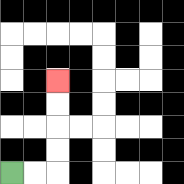{'start': '[0, 7]', 'end': '[2, 3]', 'path_directions': 'R,R,U,U,U,U', 'path_coordinates': '[[0, 7], [1, 7], [2, 7], [2, 6], [2, 5], [2, 4], [2, 3]]'}